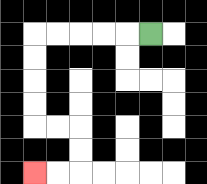{'start': '[6, 1]', 'end': '[1, 7]', 'path_directions': 'L,L,L,L,L,D,D,D,D,R,R,D,D,L,L', 'path_coordinates': '[[6, 1], [5, 1], [4, 1], [3, 1], [2, 1], [1, 1], [1, 2], [1, 3], [1, 4], [1, 5], [2, 5], [3, 5], [3, 6], [3, 7], [2, 7], [1, 7]]'}